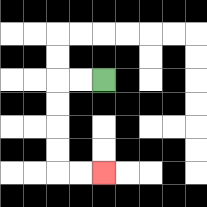{'start': '[4, 3]', 'end': '[4, 7]', 'path_directions': 'L,L,D,D,D,D,R,R', 'path_coordinates': '[[4, 3], [3, 3], [2, 3], [2, 4], [2, 5], [2, 6], [2, 7], [3, 7], [4, 7]]'}